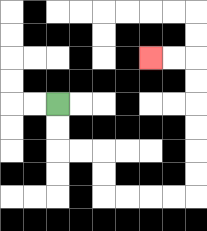{'start': '[2, 4]', 'end': '[6, 2]', 'path_directions': 'D,D,R,R,D,D,R,R,R,R,U,U,U,U,U,U,L,L', 'path_coordinates': '[[2, 4], [2, 5], [2, 6], [3, 6], [4, 6], [4, 7], [4, 8], [5, 8], [6, 8], [7, 8], [8, 8], [8, 7], [8, 6], [8, 5], [8, 4], [8, 3], [8, 2], [7, 2], [6, 2]]'}